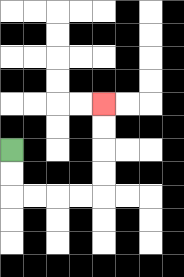{'start': '[0, 6]', 'end': '[4, 4]', 'path_directions': 'D,D,R,R,R,R,U,U,U,U', 'path_coordinates': '[[0, 6], [0, 7], [0, 8], [1, 8], [2, 8], [3, 8], [4, 8], [4, 7], [4, 6], [4, 5], [4, 4]]'}